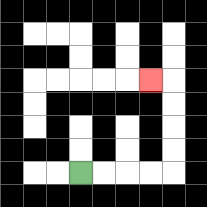{'start': '[3, 7]', 'end': '[6, 3]', 'path_directions': 'R,R,R,R,U,U,U,U,L', 'path_coordinates': '[[3, 7], [4, 7], [5, 7], [6, 7], [7, 7], [7, 6], [7, 5], [7, 4], [7, 3], [6, 3]]'}